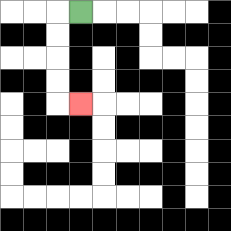{'start': '[3, 0]', 'end': '[3, 4]', 'path_directions': 'L,D,D,D,D,R', 'path_coordinates': '[[3, 0], [2, 0], [2, 1], [2, 2], [2, 3], [2, 4], [3, 4]]'}